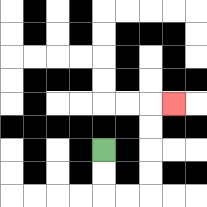{'start': '[4, 6]', 'end': '[7, 4]', 'path_directions': 'D,D,R,R,U,U,U,U,R', 'path_coordinates': '[[4, 6], [4, 7], [4, 8], [5, 8], [6, 8], [6, 7], [6, 6], [6, 5], [6, 4], [7, 4]]'}